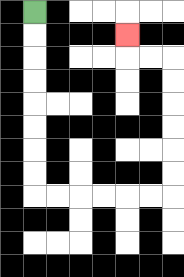{'start': '[1, 0]', 'end': '[5, 1]', 'path_directions': 'D,D,D,D,D,D,D,D,R,R,R,R,R,R,U,U,U,U,U,U,L,L,U', 'path_coordinates': '[[1, 0], [1, 1], [1, 2], [1, 3], [1, 4], [1, 5], [1, 6], [1, 7], [1, 8], [2, 8], [3, 8], [4, 8], [5, 8], [6, 8], [7, 8], [7, 7], [7, 6], [7, 5], [7, 4], [7, 3], [7, 2], [6, 2], [5, 2], [5, 1]]'}